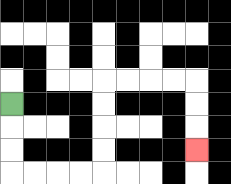{'start': '[0, 4]', 'end': '[8, 6]', 'path_directions': 'D,D,D,R,R,R,R,U,U,U,U,R,R,R,R,D,D,D', 'path_coordinates': '[[0, 4], [0, 5], [0, 6], [0, 7], [1, 7], [2, 7], [3, 7], [4, 7], [4, 6], [4, 5], [4, 4], [4, 3], [5, 3], [6, 3], [7, 3], [8, 3], [8, 4], [8, 5], [8, 6]]'}